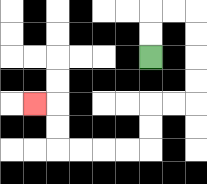{'start': '[6, 2]', 'end': '[1, 4]', 'path_directions': 'U,U,R,R,D,D,D,D,L,L,D,D,L,L,L,L,U,U,L', 'path_coordinates': '[[6, 2], [6, 1], [6, 0], [7, 0], [8, 0], [8, 1], [8, 2], [8, 3], [8, 4], [7, 4], [6, 4], [6, 5], [6, 6], [5, 6], [4, 6], [3, 6], [2, 6], [2, 5], [2, 4], [1, 4]]'}